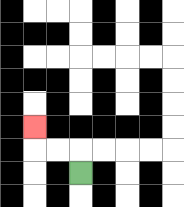{'start': '[3, 7]', 'end': '[1, 5]', 'path_directions': 'U,L,L,U', 'path_coordinates': '[[3, 7], [3, 6], [2, 6], [1, 6], [1, 5]]'}